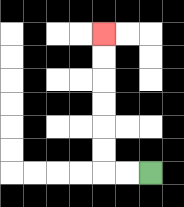{'start': '[6, 7]', 'end': '[4, 1]', 'path_directions': 'L,L,U,U,U,U,U,U', 'path_coordinates': '[[6, 7], [5, 7], [4, 7], [4, 6], [4, 5], [4, 4], [4, 3], [4, 2], [4, 1]]'}